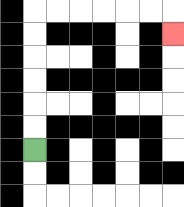{'start': '[1, 6]', 'end': '[7, 1]', 'path_directions': 'U,U,U,U,U,U,R,R,R,R,R,R,D', 'path_coordinates': '[[1, 6], [1, 5], [1, 4], [1, 3], [1, 2], [1, 1], [1, 0], [2, 0], [3, 0], [4, 0], [5, 0], [6, 0], [7, 0], [7, 1]]'}